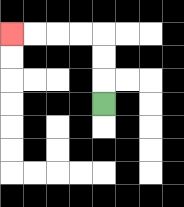{'start': '[4, 4]', 'end': '[0, 1]', 'path_directions': 'U,U,U,L,L,L,L', 'path_coordinates': '[[4, 4], [4, 3], [4, 2], [4, 1], [3, 1], [2, 1], [1, 1], [0, 1]]'}